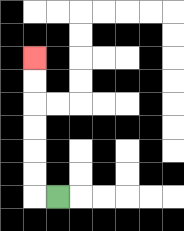{'start': '[2, 8]', 'end': '[1, 2]', 'path_directions': 'L,U,U,U,U,U,U', 'path_coordinates': '[[2, 8], [1, 8], [1, 7], [1, 6], [1, 5], [1, 4], [1, 3], [1, 2]]'}